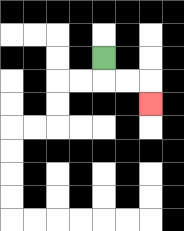{'start': '[4, 2]', 'end': '[6, 4]', 'path_directions': 'D,R,R,D', 'path_coordinates': '[[4, 2], [4, 3], [5, 3], [6, 3], [6, 4]]'}